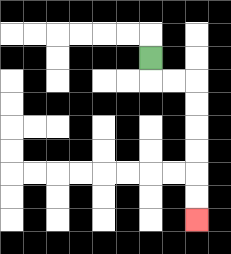{'start': '[6, 2]', 'end': '[8, 9]', 'path_directions': 'D,R,R,D,D,D,D,D,D', 'path_coordinates': '[[6, 2], [6, 3], [7, 3], [8, 3], [8, 4], [8, 5], [8, 6], [8, 7], [8, 8], [8, 9]]'}